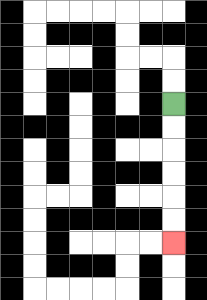{'start': '[7, 4]', 'end': '[7, 10]', 'path_directions': 'D,D,D,D,D,D', 'path_coordinates': '[[7, 4], [7, 5], [7, 6], [7, 7], [7, 8], [7, 9], [7, 10]]'}